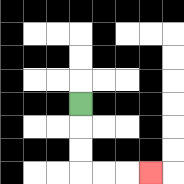{'start': '[3, 4]', 'end': '[6, 7]', 'path_directions': 'D,D,D,R,R,R', 'path_coordinates': '[[3, 4], [3, 5], [3, 6], [3, 7], [4, 7], [5, 7], [6, 7]]'}